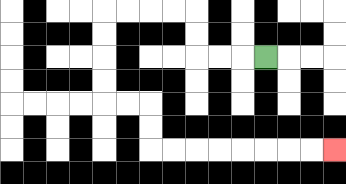{'start': '[11, 2]', 'end': '[14, 6]', 'path_directions': 'L,L,L,U,U,L,L,L,L,D,D,D,D,R,R,D,D,R,R,R,R,R,R,R,R', 'path_coordinates': '[[11, 2], [10, 2], [9, 2], [8, 2], [8, 1], [8, 0], [7, 0], [6, 0], [5, 0], [4, 0], [4, 1], [4, 2], [4, 3], [4, 4], [5, 4], [6, 4], [6, 5], [6, 6], [7, 6], [8, 6], [9, 6], [10, 6], [11, 6], [12, 6], [13, 6], [14, 6]]'}